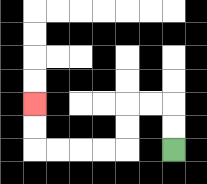{'start': '[7, 6]', 'end': '[1, 4]', 'path_directions': 'U,U,L,L,D,D,L,L,L,L,U,U', 'path_coordinates': '[[7, 6], [7, 5], [7, 4], [6, 4], [5, 4], [5, 5], [5, 6], [4, 6], [3, 6], [2, 6], [1, 6], [1, 5], [1, 4]]'}